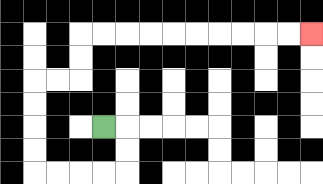{'start': '[4, 5]', 'end': '[13, 1]', 'path_directions': 'R,D,D,L,L,L,L,U,U,U,U,R,R,U,U,R,R,R,R,R,R,R,R,R,R', 'path_coordinates': '[[4, 5], [5, 5], [5, 6], [5, 7], [4, 7], [3, 7], [2, 7], [1, 7], [1, 6], [1, 5], [1, 4], [1, 3], [2, 3], [3, 3], [3, 2], [3, 1], [4, 1], [5, 1], [6, 1], [7, 1], [8, 1], [9, 1], [10, 1], [11, 1], [12, 1], [13, 1]]'}